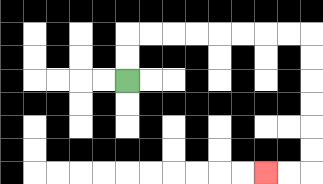{'start': '[5, 3]', 'end': '[11, 7]', 'path_directions': 'U,U,R,R,R,R,R,R,R,R,D,D,D,D,D,D,L,L', 'path_coordinates': '[[5, 3], [5, 2], [5, 1], [6, 1], [7, 1], [8, 1], [9, 1], [10, 1], [11, 1], [12, 1], [13, 1], [13, 2], [13, 3], [13, 4], [13, 5], [13, 6], [13, 7], [12, 7], [11, 7]]'}